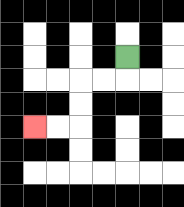{'start': '[5, 2]', 'end': '[1, 5]', 'path_directions': 'D,L,L,D,D,L,L', 'path_coordinates': '[[5, 2], [5, 3], [4, 3], [3, 3], [3, 4], [3, 5], [2, 5], [1, 5]]'}